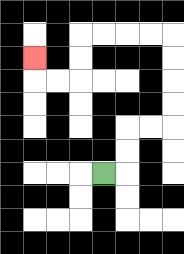{'start': '[4, 7]', 'end': '[1, 2]', 'path_directions': 'R,U,U,R,R,U,U,U,U,L,L,L,L,D,D,L,L,U', 'path_coordinates': '[[4, 7], [5, 7], [5, 6], [5, 5], [6, 5], [7, 5], [7, 4], [7, 3], [7, 2], [7, 1], [6, 1], [5, 1], [4, 1], [3, 1], [3, 2], [3, 3], [2, 3], [1, 3], [1, 2]]'}